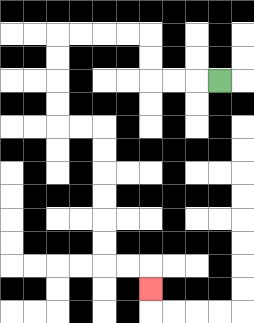{'start': '[9, 3]', 'end': '[6, 12]', 'path_directions': 'L,L,L,U,U,L,L,L,L,D,D,D,D,R,R,D,D,D,D,D,D,R,R,D', 'path_coordinates': '[[9, 3], [8, 3], [7, 3], [6, 3], [6, 2], [6, 1], [5, 1], [4, 1], [3, 1], [2, 1], [2, 2], [2, 3], [2, 4], [2, 5], [3, 5], [4, 5], [4, 6], [4, 7], [4, 8], [4, 9], [4, 10], [4, 11], [5, 11], [6, 11], [6, 12]]'}